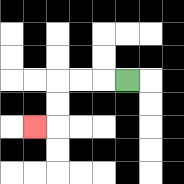{'start': '[5, 3]', 'end': '[1, 5]', 'path_directions': 'L,L,L,D,D,L', 'path_coordinates': '[[5, 3], [4, 3], [3, 3], [2, 3], [2, 4], [2, 5], [1, 5]]'}